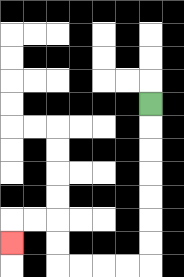{'start': '[6, 4]', 'end': '[0, 10]', 'path_directions': 'D,D,D,D,D,D,D,L,L,L,L,U,U,L,L,D', 'path_coordinates': '[[6, 4], [6, 5], [6, 6], [6, 7], [6, 8], [6, 9], [6, 10], [6, 11], [5, 11], [4, 11], [3, 11], [2, 11], [2, 10], [2, 9], [1, 9], [0, 9], [0, 10]]'}